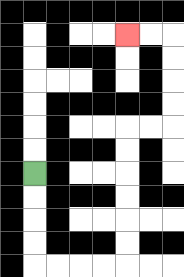{'start': '[1, 7]', 'end': '[5, 1]', 'path_directions': 'D,D,D,D,R,R,R,R,U,U,U,U,U,U,R,R,U,U,U,U,L,L', 'path_coordinates': '[[1, 7], [1, 8], [1, 9], [1, 10], [1, 11], [2, 11], [3, 11], [4, 11], [5, 11], [5, 10], [5, 9], [5, 8], [5, 7], [5, 6], [5, 5], [6, 5], [7, 5], [7, 4], [7, 3], [7, 2], [7, 1], [6, 1], [5, 1]]'}